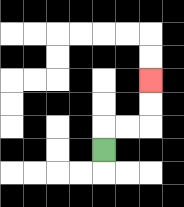{'start': '[4, 6]', 'end': '[6, 3]', 'path_directions': 'U,R,R,U,U', 'path_coordinates': '[[4, 6], [4, 5], [5, 5], [6, 5], [6, 4], [6, 3]]'}